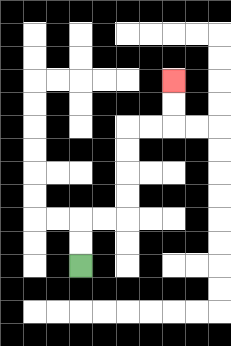{'start': '[3, 11]', 'end': '[7, 3]', 'path_directions': 'U,U,R,R,U,U,U,U,R,R,U,U', 'path_coordinates': '[[3, 11], [3, 10], [3, 9], [4, 9], [5, 9], [5, 8], [5, 7], [5, 6], [5, 5], [6, 5], [7, 5], [7, 4], [7, 3]]'}